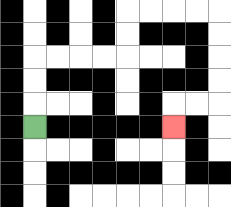{'start': '[1, 5]', 'end': '[7, 5]', 'path_directions': 'U,U,U,R,R,R,R,U,U,R,R,R,R,D,D,D,D,L,L,D', 'path_coordinates': '[[1, 5], [1, 4], [1, 3], [1, 2], [2, 2], [3, 2], [4, 2], [5, 2], [5, 1], [5, 0], [6, 0], [7, 0], [8, 0], [9, 0], [9, 1], [9, 2], [9, 3], [9, 4], [8, 4], [7, 4], [7, 5]]'}